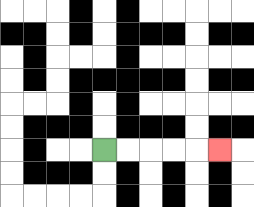{'start': '[4, 6]', 'end': '[9, 6]', 'path_directions': 'R,R,R,R,R', 'path_coordinates': '[[4, 6], [5, 6], [6, 6], [7, 6], [8, 6], [9, 6]]'}